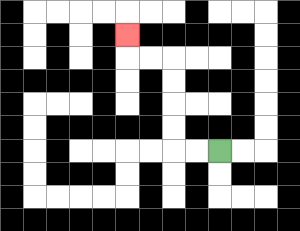{'start': '[9, 6]', 'end': '[5, 1]', 'path_directions': 'L,L,U,U,U,U,L,L,U', 'path_coordinates': '[[9, 6], [8, 6], [7, 6], [7, 5], [7, 4], [7, 3], [7, 2], [6, 2], [5, 2], [5, 1]]'}